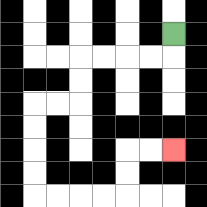{'start': '[7, 1]', 'end': '[7, 6]', 'path_directions': 'D,L,L,L,L,D,D,L,L,D,D,D,D,R,R,R,R,U,U,R,R', 'path_coordinates': '[[7, 1], [7, 2], [6, 2], [5, 2], [4, 2], [3, 2], [3, 3], [3, 4], [2, 4], [1, 4], [1, 5], [1, 6], [1, 7], [1, 8], [2, 8], [3, 8], [4, 8], [5, 8], [5, 7], [5, 6], [6, 6], [7, 6]]'}